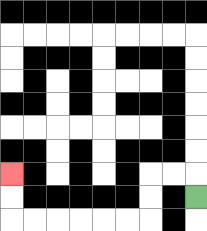{'start': '[8, 8]', 'end': '[0, 7]', 'path_directions': 'U,L,L,D,D,L,L,L,L,L,L,U,U', 'path_coordinates': '[[8, 8], [8, 7], [7, 7], [6, 7], [6, 8], [6, 9], [5, 9], [4, 9], [3, 9], [2, 9], [1, 9], [0, 9], [0, 8], [0, 7]]'}